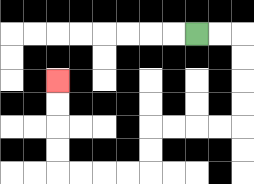{'start': '[8, 1]', 'end': '[2, 3]', 'path_directions': 'R,R,D,D,D,D,L,L,L,L,D,D,L,L,L,L,U,U,U,U', 'path_coordinates': '[[8, 1], [9, 1], [10, 1], [10, 2], [10, 3], [10, 4], [10, 5], [9, 5], [8, 5], [7, 5], [6, 5], [6, 6], [6, 7], [5, 7], [4, 7], [3, 7], [2, 7], [2, 6], [2, 5], [2, 4], [2, 3]]'}